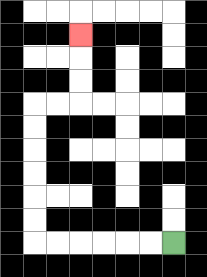{'start': '[7, 10]', 'end': '[3, 1]', 'path_directions': 'L,L,L,L,L,L,U,U,U,U,U,U,R,R,U,U,U', 'path_coordinates': '[[7, 10], [6, 10], [5, 10], [4, 10], [3, 10], [2, 10], [1, 10], [1, 9], [1, 8], [1, 7], [1, 6], [1, 5], [1, 4], [2, 4], [3, 4], [3, 3], [3, 2], [3, 1]]'}